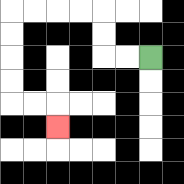{'start': '[6, 2]', 'end': '[2, 5]', 'path_directions': 'L,L,U,U,L,L,L,L,D,D,D,D,R,R,D', 'path_coordinates': '[[6, 2], [5, 2], [4, 2], [4, 1], [4, 0], [3, 0], [2, 0], [1, 0], [0, 0], [0, 1], [0, 2], [0, 3], [0, 4], [1, 4], [2, 4], [2, 5]]'}